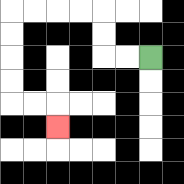{'start': '[6, 2]', 'end': '[2, 5]', 'path_directions': 'L,L,U,U,L,L,L,L,D,D,D,D,R,R,D', 'path_coordinates': '[[6, 2], [5, 2], [4, 2], [4, 1], [4, 0], [3, 0], [2, 0], [1, 0], [0, 0], [0, 1], [0, 2], [0, 3], [0, 4], [1, 4], [2, 4], [2, 5]]'}